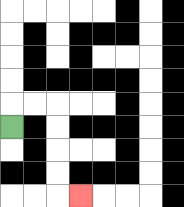{'start': '[0, 5]', 'end': '[3, 8]', 'path_directions': 'U,R,R,D,D,D,D,R', 'path_coordinates': '[[0, 5], [0, 4], [1, 4], [2, 4], [2, 5], [2, 6], [2, 7], [2, 8], [3, 8]]'}